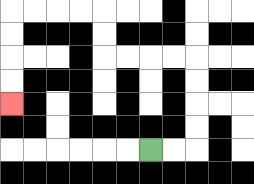{'start': '[6, 6]', 'end': '[0, 4]', 'path_directions': 'R,R,U,U,U,U,L,L,L,L,U,U,L,L,L,L,D,D,D,D', 'path_coordinates': '[[6, 6], [7, 6], [8, 6], [8, 5], [8, 4], [8, 3], [8, 2], [7, 2], [6, 2], [5, 2], [4, 2], [4, 1], [4, 0], [3, 0], [2, 0], [1, 0], [0, 0], [0, 1], [0, 2], [0, 3], [0, 4]]'}